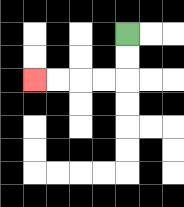{'start': '[5, 1]', 'end': '[1, 3]', 'path_directions': 'D,D,L,L,L,L', 'path_coordinates': '[[5, 1], [5, 2], [5, 3], [4, 3], [3, 3], [2, 3], [1, 3]]'}